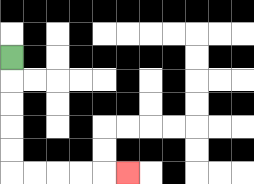{'start': '[0, 2]', 'end': '[5, 7]', 'path_directions': 'D,D,D,D,D,R,R,R,R,R', 'path_coordinates': '[[0, 2], [0, 3], [0, 4], [0, 5], [0, 6], [0, 7], [1, 7], [2, 7], [3, 7], [4, 7], [5, 7]]'}